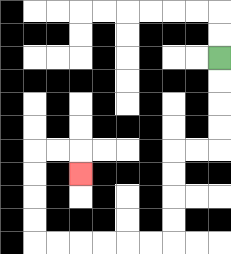{'start': '[9, 2]', 'end': '[3, 7]', 'path_directions': 'D,D,D,D,L,L,D,D,D,D,L,L,L,L,L,L,U,U,U,U,R,R,D', 'path_coordinates': '[[9, 2], [9, 3], [9, 4], [9, 5], [9, 6], [8, 6], [7, 6], [7, 7], [7, 8], [7, 9], [7, 10], [6, 10], [5, 10], [4, 10], [3, 10], [2, 10], [1, 10], [1, 9], [1, 8], [1, 7], [1, 6], [2, 6], [3, 6], [3, 7]]'}